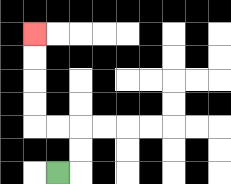{'start': '[2, 7]', 'end': '[1, 1]', 'path_directions': 'R,U,U,L,L,U,U,U,U', 'path_coordinates': '[[2, 7], [3, 7], [3, 6], [3, 5], [2, 5], [1, 5], [1, 4], [1, 3], [1, 2], [1, 1]]'}